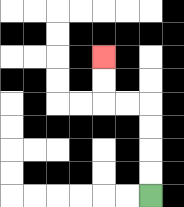{'start': '[6, 8]', 'end': '[4, 2]', 'path_directions': 'U,U,U,U,L,L,U,U', 'path_coordinates': '[[6, 8], [6, 7], [6, 6], [6, 5], [6, 4], [5, 4], [4, 4], [4, 3], [4, 2]]'}